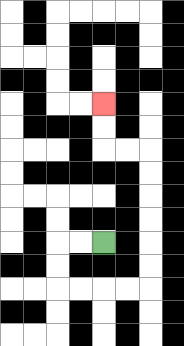{'start': '[4, 10]', 'end': '[4, 4]', 'path_directions': 'L,L,D,D,R,R,R,R,U,U,U,U,U,U,L,L,U,U', 'path_coordinates': '[[4, 10], [3, 10], [2, 10], [2, 11], [2, 12], [3, 12], [4, 12], [5, 12], [6, 12], [6, 11], [6, 10], [6, 9], [6, 8], [6, 7], [6, 6], [5, 6], [4, 6], [4, 5], [4, 4]]'}